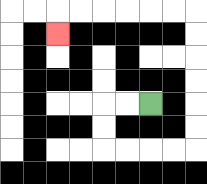{'start': '[6, 4]', 'end': '[2, 1]', 'path_directions': 'L,L,D,D,R,R,R,R,U,U,U,U,U,U,L,L,L,L,L,L,D', 'path_coordinates': '[[6, 4], [5, 4], [4, 4], [4, 5], [4, 6], [5, 6], [6, 6], [7, 6], [8, 6], [8, 5], [8, 4], [8, 3], [8, 2], [8, 1], [8, 0], [7, 0], [6, 0], [5, 0], [4, 0], [3, 0], [2, 0], [2, 1]]'}